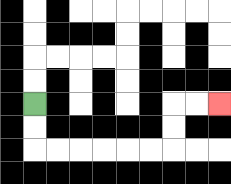{'start': '[1, 4]', 'end': '[9, 4]', 'path_directions': 'D,D,R,R,R,R,R,R,U,U,R,R', 'path_coordinates': '[[1, 4], [1, 5], [1, 6], [2, 6], [3, 6], [4, 6], [5, 6], [6, 6], [7, 6], [7, 5], [7, 4], [8, 4], [9, 4]]'}